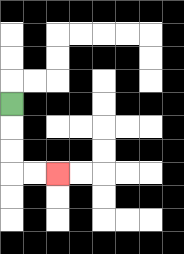{'start': '[0, 4]', 'end': '[2, 7]', 'path_directions': 'D,D,D,R,R', 'path_coordinates': '[[0, 4], [0, 5], [0, 6], [0, 7], [1, 7], [2, 7]]'}